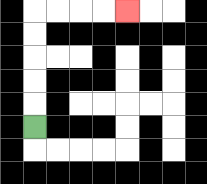{'start': '[1, 5]', 'end': '[5, 0]', 'path_directions': 'U,U,U,U,U,R,R,R,R', 'path_coordinates': '[[1, 5], [1, 4], [1, 3], [1, 2], [1, 1], [1, 0], [2, 0], [3, 0], [4, 0], [5, 0]]'}